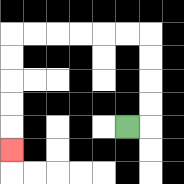{'start': '[5, 5]', 'end': '[0, 6]', 'path_directions': 'R,U,U,U,U,L,L,L,L,L,L,D,D,D,D,D', 'path_coordinates': '[[5, 5], [6, 5], [6, 4], [6, 3], [6, 2], [6, 1], [5, 1], [4, 1], [3, 1], [2, 1], [1, 1], [0, 1], [0, 2], [0, 3], [0, 4], [0, 5], [0, 6]]'}